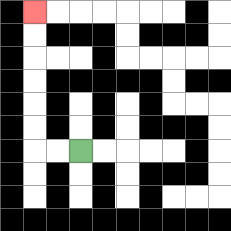{'start': '[3, 6]', 'end': '[1, 0]', 'path_directions': 'L,L,U,U,U,U,U,U', 'path_coordinates': '[[3, 6], [2, 6], [1, 6], [1, 5], [1, 4], [1, 3], [1, 2], [1, 1], [1, 0]]'}